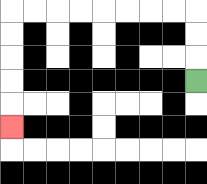{'start': '[8, 3]', 'end': '[0, 5]', 'path_directions': 'U,U,U,L,L,L,L,L,L,L,L,D,D,D,D,D', 'path_coordinates': '[[8, 3], [8, 2], [8, 1], [8, 0], [7, 0], [6, 0], [5, 0], [4, 0], [3, 0], [2, 0], [1, 0], [0, 0], [0, 1], [0, 2], [0, 3], [0, 4], [0, 5]]'}